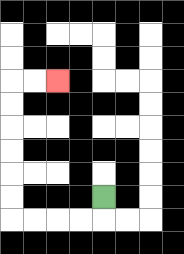{'start': '[4, 8]', 'end': '[2, 3]', 'path_directions': 'D,L,L,L,L,U,U,U,U,U,U,R,R', 'path_coordinates': '[[4, 8], [4, 9], [3, 9], [2, 9], [1, 9], [0, 9], [0, 8], [0, 7], [0, 6], [0, 5], [0, 4], [0, 3], [1, 3], [2, 3]]'}